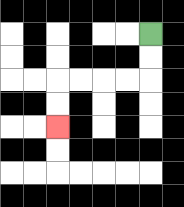{'start': '[6, 1]', 'end': '[2, 5]', 'path_directions': 'D,D,L,L,L,L,D,D', 'path_coordinates': '[[6, 1], [6, 2], [6, 3], [5, 3], [4, 3], [3, 3], [2, 3], [2, 4], [2, 5]]'}